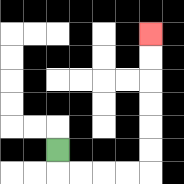{'start': '[2, 6]', 'end': '[6, 1]', 'path_directions': 'D,R,R,R,R,U,U,U,U,U,U', 'path_coordinates': '[[2, 6], [2, 7], [3, 7], [4, 7], [5, 7], [6, 7], [6, 6], [6, 5], [6, 4], [6, 3], [6, 2], [6, 1]]'}